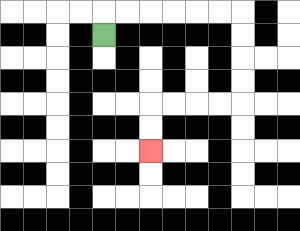{'start': '[4, 1]', 'end': '[6, 6]', 'path_directions': 'U,R,R,R,R,R,R,D,D,D,D,L,L,L,L,D,D', 'path_coordinates': '[[4, 1], [4, 0], [5, 0], [6, 0], [7, 0], [8, 0], [9, 0], [10, 0], [10, 1], [10, 2], [10, 3], [10, 4], [9, 4], [8, 4], [7, 4], [6, 4], [6, 5], [6, 6]]'}